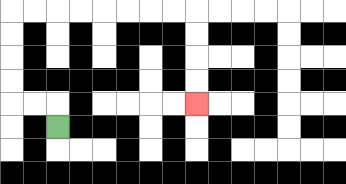{'start': '[2, 5]', 'end': '[8, 4]', 'path_directions': 'U,L,L,U,U,U,U,R,R,R,R,R,R,R,R,D,D,D,D', 'path_coordinates': '[[2, 5], [2, 4], [1, 4], [0, 4], [0, 3], [0, 2], [0, 1], [0, 0], [1, 0], [2, 0], [3, 0], [4, 0], [5, 0], [6, 0], [7, 0], [8, 0], [8, 1], [8, 2], [8, 3], [8, 4]]'}